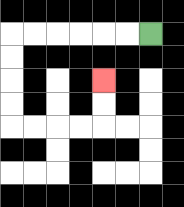{'start': '[6, 1]', 'end': '[4, 3]', 'path_directions': 'L,L,L,L,L,L,D,D,D,D,R,R,R,R,U,U', 'path_coordinates': '[[6, 1], [5, 1], [4, 1], [3, 1], [2, 1], [1, 1], [0, 1], [0, 2], [0, 3], [0, 4], [0, 5], [1, 5], [2, 5], [3, 5], [4, 5], [4, 4], [4, 3]]'}